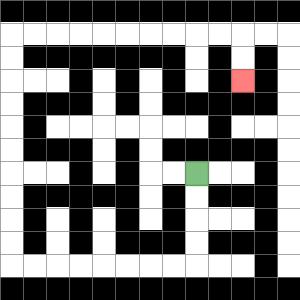{'start': '[8, 7]', 'end': '[10, 3]', 'path_directions': 'D,D,D,D,L,L,L,L,L,L,L,L,U,U,U,U,U,U,U,U,U,U,R,R,R,R,R,R,R,R,R,R,D,D', 'path_coordinates': '[[8, 7], [8, 8], [8, 9], [8, 10], [8, 11], [7, 11], [6, 11], [5, 11], [4, 11], [3, 11], [2, 11], [1, 11], [0, 11], [0, 10], [0, 9], [0, 8], [0, 7], [0, 6], [0, 5], [0, 4], [0, 3], [0, 2], [0, 1], [1, 1], [2, 1], [3, 1], [4, 1], [5, 1], [6, 1], [7, 1], [8, 1], [9, 1], [10, 1], [10, 2], [10, 3]]'}